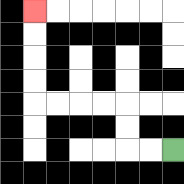{'start': '[7, 6]', 'end': '[1, 0]', 'path_directions': 'L,L,U,U,L,L,L,L,U,U,U,U', 'path_coordinates': '[[7, 6], [6, 6], [5, 6], [5, 5], [5, 4], [4, 4], [3, 4], [2, 4], [1, 4], [1, 3], [1, 2], [1, 1], [1, 0]]'}